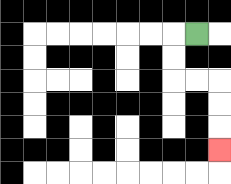{'start': '[8, 1]', 'end': '[9, 6]', 'path_directions': 'L,D,D,R,R,D,D,D', 'path_coordinates': '[[8, 1], [7, 1], [7, 2], [7, 3], [8, 3], [9, 3], [9, 4], [9, 5], [9, 6]]'}